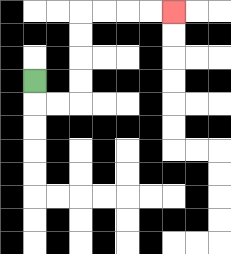{'start': '[1, 3]', 'end': '[7, 0]', 'path_directions': 'D,R,R,U,U,U,U,R,R,R,R', 'path_coordinates': '[[1, 3], [1, 4], [2, 4], [3, 4], [3, 3], [3, 2], [3, 1], [3, 0], [4, 0], [5, 0], [6, 0], [7, 0]]'}